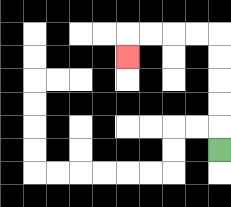{'start': '[9, 6]', 'end': '[5, 2]', 'path_directions': 'U,U,U,U,U,L,L,L,L,D', 'path_coordinates': '[[9, 6], [9, 5], [9, 4], [9, 3], [9, 2], [9, 1], [8, 1], [7, 1], [6, 1], [5, 1], [5, 2]]'}